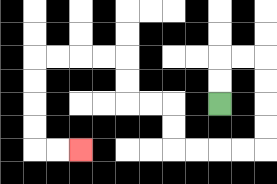{'start': '[9, 4]', 'end': '[3, 6]', 'path_directions': 'U,U,R,R,D,D,D,D,L,L,L,L,U,U,L,L,U,U,L,L,L,L,D,D,D,D,R,R', 'path_coordinates': '[[9, 4], [9, 3], [9, 2], [10, 2], [11, 2], [11, 3], [11, 4], [11, 5], [11, 6], [10, 6], [9, 6], [8, 6], [7, 6], [7, 5], [7, 4], [6, 4], [5, 4], [5, 3], [5, 2], [4, 2], [3, 2], [2, 2], [1, 2], [1, 3], [1, 4], [1, 5], [1, 6], [2, 6], [3, 6]]'}